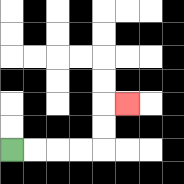{'start': '[0, 6]', 'end': '[5, 4]', 'path_directions': 'R,R,R,R,U,U,R', 'path_coordinates': '[[0, 6], [1, 6], [2, 6], [3, 6], [4, 6], [4, 5], [4, 4], [5, 4]]'}